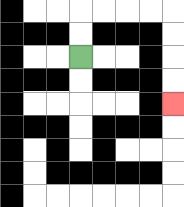{'start': '[3, 2]', 'end': '[7, 4]', 'path_directions': 'U,U,R,R,R,R,D,D,D,D', 'path_coordinates': '[[3, 2], [3, 1], [3, 0], [4, 0], [5, 0], [6, 0], [7, 0], [7, 1], [7, 2], [7, 3], [7, 4]]'}